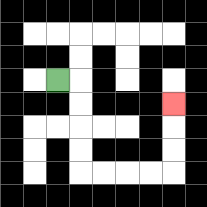{'start': '[2, 3]', 'end': '[7, 4]', 'path_directions': 'R,D,D,D,D,R,R,R,R,U,U,U', 'path_coordinates': '[[2, 3], [3, 3], [3, 4], [3, 5], [3, 6], [3, 7], [4, 7], [5, 7], [6, 7], [7, 7], [7, 6], [7, 5], [7, 4]]'}